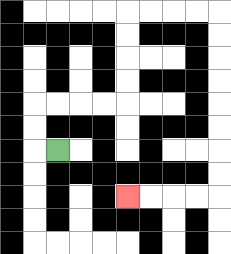{'start': '[2, 6]', 'end': '[5, 8]', 'path_directions': 'L,U,U,R,R,R,R,U,U,U,U,R,R,R,R,D,D,D,D,D,D,D,D,L,L,L,L', 'path_coordinates': '[[2, 6], [1, 6], [1, 5], [1, 4], [2, 4], [3, 4], [4, 4], [5, 4], [5, 3], [5, 2], [5, 1], [5, 0], [6, 0], [7, 0], [8, 0], [9, 0], [9, 1], [9, 2], [9, 3], [9, 4], [9, 5], [9, 6], [9, 7], [9, 8], [8, 8], [7, 8], [6, 8], [5, 8]]'}